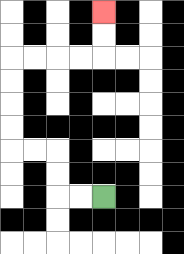{'start': '[4, 8]', 'end': '[4, 0]', 'path_directions': 'L,L,U,U,L,L,U,U,U,U,R,R,R,R,U,U', 'path_coordinates': '[[4, 8], [3, 8], [2, 8], [2, 7], [2, 6], [1, 6], [0, 6], [0, 5], [0, 4], [0, 3], [0, 2], [1, 2], [2, 2], [3, 2], [4, 2], [4, 1], [4, 0]]'}